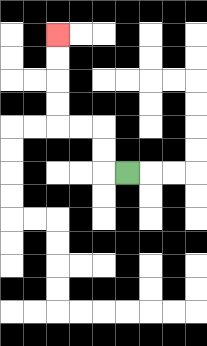{'start': '[5, 7]', 'end': '[2, 1]', 'path_directions': 'L,U,U,L,L,U,U,U,U', 'path_coordinates': '[[5, 7], [4, 7], [4, 6], [4, 5], [3, 5], [2, 5], [2, 4], [2, 3], [2, 2], [2, 1]]'}